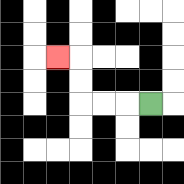{'start': '[6, 4]', 'end': '[2, 2]', 'path_directions': 'L,L,L,U,U,L', 'path_coordinates': '[[6, 4], [5, 4], [4, 4], [3, 4], [3, 3], [3, 2], [2, 2]]'}